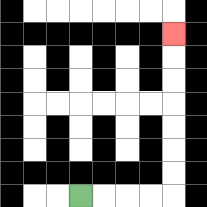{'start': '[3, 8]', 'end': '[7, 1]', 'path_directions': 'R,R,R,R,U,U,U,U,U,U,U', 'path_coordinates': '[[3, 8], [4, 8], [5, 8], [6, 8], [7, 8], [7, 7], [7, 6], [7, 5], [7, 4], [7, 3], [7, 2], [7, 1]]'}